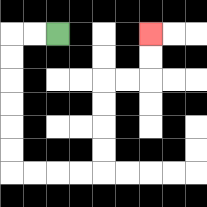{'start': '[2, 1]', 'end': '[6, 1]', 'path_directions': 'L,L,D,D,D,D,D,D,R,R,R,R,U,U,U,U,R,R,U,U', 'path_coordinates': '[[2, 1], [1, 1], [0, 1], [0, 2], [0, 3], [0, 4], [0, 5], [0, 6], [0, 7], [1, 7], [2, 7], [3, 7], [4, 7], [4, 6], [4, 5], [4, 4], [4, 3], [5, 3], [6, 3], [6, 2], [6, 1]]'}